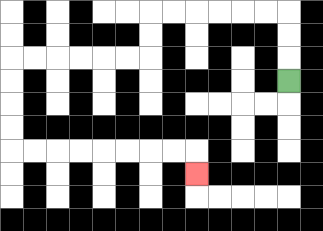{'start': '[12, 3]', 'end': '[8, 7]', 'path_directions': 'U,U,U,L,L,L,L,L,L,D,D,L,L,L,L,L,L,D,D,D,D,R,R,R,R,R,R,R,R,D', 'path_coordinates': '[[12, 3], [12, 2], [12, 1], [12, 0], [11, 0], [10, 0], [9, 0], [8, 0], [7, 0], [6, 0], [6, 1], [6, 2], [5, 2], [4, 2], [3, 2], [2, 2], [1, 2], [0, 2], [0, 3], [0, 4], [0, 5], [0, 6], [1, 6], [2, 6], [3, 6], [4, 6], [5, 6], [6, 6], [7, 6], [8, 6], [8, 7]]'}